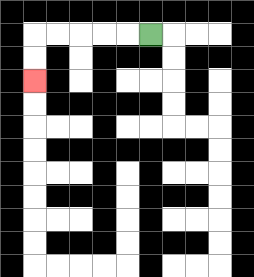{'start': '[6, 1]', 'end': '[1, 3]', 'path_directions': 'L,L,L,L,L,D,D', 'path_coordinates': '[[6, 1], [5, 1], [4, 1], [3, 1], [2, 1], [1, 1], [1, 2], [1, 3]]'}